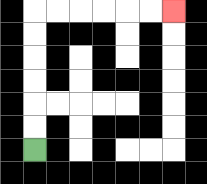{'start': '[1, 6]', 'end': '[7, 0]', 'path_directions': 'U,U,U,U,U,U,R,R,R,R,R,R', 'path_coordinates': '[[1, 6], [1, 5], [1, 4], [1, 3], [1, 2], [1, 1], [1, 0], [2, 0], [3, 0], [4, 0], [5, 0], [6, 0], [7, 0]]'}